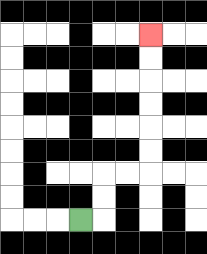{'start': '[3, 9]', 'end': '[6, 1]', 'path_directions': 'R,U,U,R,R,U,U,U,U,U,U', 'path_coordinates': '[[3, 9], [4, 9], [4, 8], [4, 7], [5, 7], [6, 7], [6, 6], [6, 5], [6, 4], [6, 3], [6, 2], [6, 1]]'}